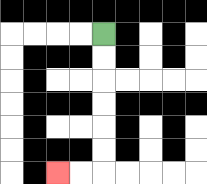{'start': '[4, 1]', 'end': '[2, 7]', 'path_directions': 'D,D,D,D,D,D,L,L', 'path_coordinates': '[[4, 1], [4, 2], [4, 3], [4, 4], [4, 5], [4, 6], [4, 7], [3, 7], [2, 7]]'}